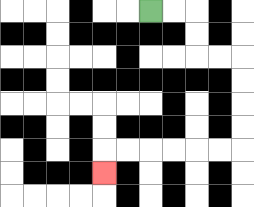{'start': '[6, 0]', 'end': '[4, 7]', 'path_directions': 'R,R,D,D,R,R,D,D,D,D,L,L,L,L,L,L,D', 'path_coordinates': '[[6, 0], [7, 0], [8, 0], [8, 1], [8, 2], [9, 2], [10, 2], [10, 3], [10, 4], [10, 5], [10, 6], [9, 6], [8, 6], [7, 6], [6, 6], [5, 6], [4, 6], [4, 7]]'}